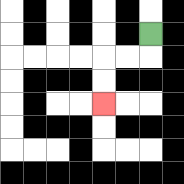{'start': '[6, 1]', 'end': '[4, 4]', 'path_directions': 'D,L,L,D,D', 'path_coordinates': '[[6, 1], [6, 2], [5, 2], [4, 2], [4, 3], [4, 4]]'}